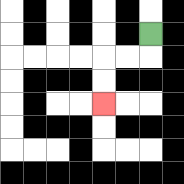{'start': '[6, 1]', 'end': '[4, 4]', 'path_directions': 'D,L,L,D,D', 'path_coordinates': '[[6, 1], [6, 2], [5, 2], [4, 2], [4, 3], [4, 4]]'}